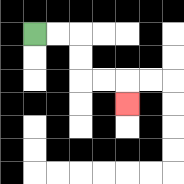{'start': '[1, 1]', 'end': '[5, 4]', 'path_directions': 'R,R,D,D,R,R,D', 'path_coordinates': '[[1, 1], [2, 1], [3, 1], [3, 2], [3, 3], [4, 3], [5, 3], [5, 4]]'}